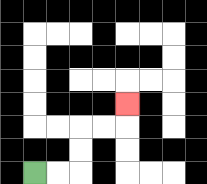{'start': '[1, 7]', 'end': '[5, 4]', 'path_directions': 'R,R,U,U,R,R,U', 'path_coordinates': '[[1, 7], [2, 7], [3, 7], [3, 6], [3, 5], [4, 5], [5, 5], [5, 4]]'}